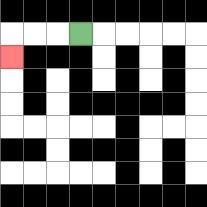{'start': '[3, 1]', 'end': '[0, 2]', 'path_directions': 'L,L,L,D', 'path_coordinates': '[[3, 1], [2, 1], [1, 1], [0, 1], [0, 2]]'}